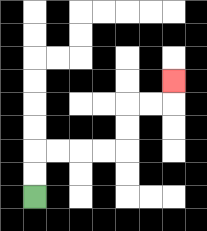{'start': '[1, 8]', 'end': '[7, 3]', 'path_directions': 'U,U,R,R,R,R,U,U,R,R,U', 'path_coordinates': '[[1, 8], [1, 7], [1, 6], [2, 6], [3, 6], [4, 6], [5, 6], [5, 5], [5, 4], [6, 4], [7, 4], [7, 3]]'}